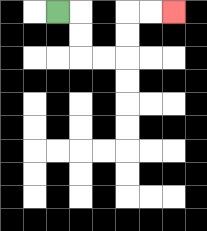{'start': '[2, 0]', 'end': '[7, 0]', 'path_directions': 'R,D,D,R,R,U,U,R,R', 'path_coordinates': '[[2, 0], [3, 0], [3, 1], [3, 2], [4, 2], [5, 2], [5, 1], [5, 0], [6, 0], [7, 0]]'}